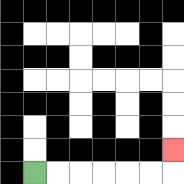{'start': '[1, 7]', 'end': '[7, 6]', 'path_directions': 'R,R,R,R,R,R,U', 'path_coordinates': '[[1, 7], [2, 7], [3, 7], [4, 7], [5, 7], [6, 7], [7, 7], [7, 6]]'}